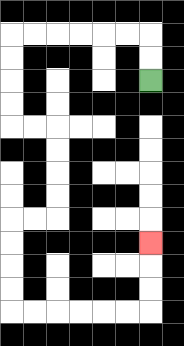{'start': '[6, 3]', 'end': '[6, 10]', 'path_directions': 'U,U,L,L,L,L,L,L,D,D,D,D,R,R,D,D,D,D,L,L,D,D,D,D,R,R,R,R,R,R,U,U,U', 'path_coordinates': '[[6, 3], [6, 2], [6, 1], [5, 1], [4, 1], [3, 1], [2, 1], [1, 1], [0, 1], [0, 2], [0, 3], [0, 4], [0, 5], [1, 5], [2, 5], [2, 6], [2, 7], [2, 8], [2, 9], [1, 9], [0, 9], [0, 10], [0, 11], [0, 12], [0, 13], [1, 13], [2, 13], [3, 13], [4, 13], [5, 13], [6, 13], [6, 12], [6, 11], [6, 10]]'}